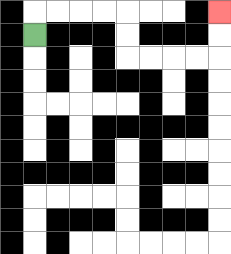{'start': '[1, 1]', 'end': '[9, 0]', 'path_directions': 'U,R,R,R,R,D,D,R,R,R,R,U,U', 'path_coordinates': '[[1, 1], [1, 0], [2, 0], [3, 0], [4, 0], [5, 0], [5, 1], [5, 2], [6, 2], [7, 2], [8, 2], [9, 2], [9, 1], [9, 0]]'}